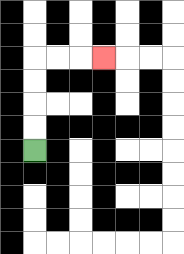{'start': '[1, 6]', 'end': '[4, 2]', 'path_directions': 'U,U,U,U,R,R,R', 'path_coordinates': '[[1, 6], [1, 5], [1, 4], [1, 3], [1, 2], [2, 2], [3, 2], [4, 2]]'}